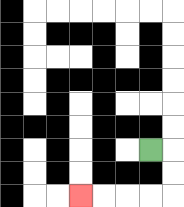{'start': '[6, 6]', 'end': '[3, 8]', 'path_directions': 'R,D,D,L,L,L,L', 'path_coordinates': '[[6, 6], [7, 6], [7, 7], [7, 8], [6, 8], [5, 8], [4, 8], [3, 8]]'}